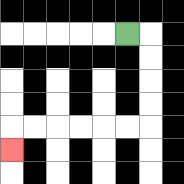{'start': '[5, 1]', 'end': '[0, 6]', 'path_directions': 'R,D,D,D,D,L,L,L,L,L,L,D', 'path_coordinates': '[[5, 1], [6, 1], [6, 2], [6, 3], [6, 4], [6, 5], [5, 5], [4, 5], [3, 5], [2, 5], [1, 5], [0, 5], [0, 6]]'}